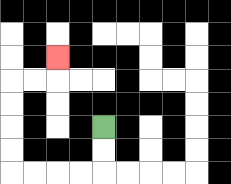{'start': '[4, 5]', 'end': '[2, 2]', 'path_directions': 'D,D,L,L,L,L,U,U,U,U,R,R,U', 'path_coordinates': '[[4, 5], [4, 6], [4, 7], [3, 7], [2, 7], [1, 7], [0, 7], [0, 6], [0, 5], [0, 4], [0, 3], [1, 3], [2, 3], [2, 2]]'}